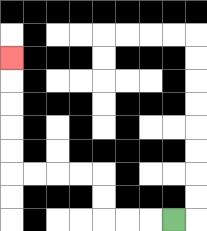{'start': '[7, 9]', 'end': '[0, 2]', 'path_directions': 'L,L,L,U,U,L,L,L,L,U,U,U,U,U', 'path_coordinates': '[[7, 9], [6, 9], [5, 9], [4, 9], [4, 8], [4, 7], [3, 7], [2, 7], [1, 7], [0, 7], [0, 6], [0, 5], [0, 4], [0, 3], [0, 2]]'}